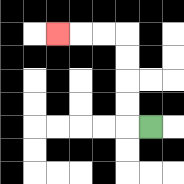{'start': '[6, 5]', 'end': '[2, 1]', 'path_directions': 'L,U,U,U,U,L,L,L', 'path_coordinates': '[[6, 5], [5, 5], [5, 4], [5, 3], [5, 2], [5, 1], [4, 1], [3, 1], [2, 1]]'}